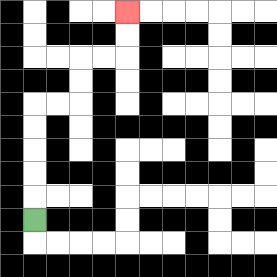{'start': '[1, 9]', 'end': '[5, 0]', 'path_directions': 'U,U,U,U,U,R,R,U,U,R,R,U,U', 'path_coordinates': '[[1, 9], [1, 8], [1, 7], [1, 6], [1, 5], [1, 4], [2, 4], [3, 4], [3, 3], [3, 2], [4, 2], [5, 2], [5, 1], [5, 0]]'}